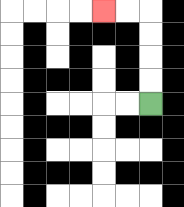{'start': '[6, 4]', 'end': '[4, 0]', 'path_directions': 'U,U,U,U,L,L', 'path_coordinates': '[[6, 4], [6, 3], [6, 2], [6, 1], [6, 0], [5, 0], [4, 0]]'}